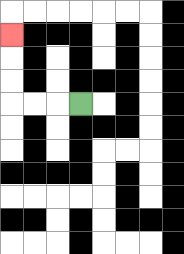{'start': '[3, 4]', 'end': '[0, 1]', 'path_directions': 'L,L,L,U,U,U', 'path_coordinates': '[[3, 4], [2, 4], [1, 4], [0, 4], [0, 3], [0, 2], [0, 1]]'}